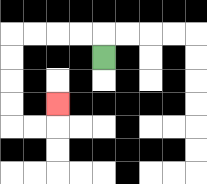{'start': '[4, 2]', 'end': '[2, 4]', 'path_directions': 'U,L,L,L,L,D,D,D,D,R,R,U', 'path_coordinates': '[[4, 2], [4, 1], [3, 1], [2, 1], [1, 1], [0, 1], [0, 2], [0, 3], [0, 4], [0, 5], [1, 5], [2, 5], [2, 4]]'}